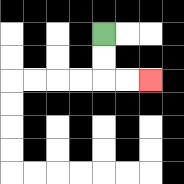{'start': '[4, 1]', 'end': '[6, 3]', 'path_directions': 'D,D,R,R', 'path_coordinates': '[[4, 1], [4, 2], [4, 3], [5, 3], [6, 3]]'}